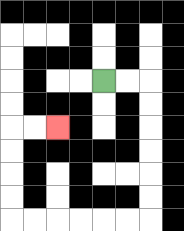{'start': '[4, 3]', 'end': '[2, 5]', 'path_directions': 'R,R,D,D,D,D,D,D,L,L,L,L,L,L,U,U,U,U,R,R', 'path_coordinates': '[[4, 3], [5, 3], [6, 3], [6, 4], [6, 5], [6, 6], [6, 7], [6, 8], [6, 9], [5, 9], [4, 9], [3, 9], [2, 9], [1, 9], [0, 9], [0, 8], [0, 7], [0, 6], [0, 5], [1, 5], [2, 5]]'}